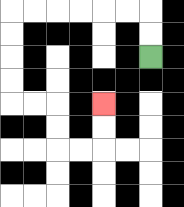{'start': '[6, 2]', 'end': '[4, 4]', 'path_directions': 'U,U,L,L,L,L,L,L,D,D,D,D,R,R,D,D,R,R,U,U', 'path_coordinates': '[[6, 2], [6, 1], [6, 0], [5, 0], [4, 0], [3, 0], [2, 0], [1, 0], [0, 0], [0, 1], [0, 2], [0, 3], [0, 4], [1, 4], [2, 4], [2, 5], [2, 6], [3, 6], [4, 6], [4, 5], [4, 4]]'}